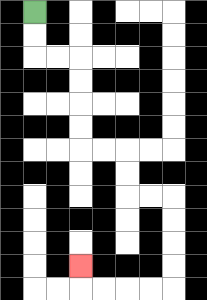{'start': '[1, 0]', 'end': '[3, 11]', 'path_directions': 'D,D,R,R,D,D,D,D,R,R,D,D,R,R,D,D,D,D,L,L,L,L,U', 'path_coordinates': '[[1, 0], [1, 1], [1, 2], [2, 2], [3, 2], [3, 3], [3, 4], [3, 5], [3, 6], [4, 6], [5, 6], [5, 7], [5, 8], [6, 8], [7, 8], [7, 9], [7, 10], [7, 11], [7, 12], [6, 12], [5, 12], [4, 12], [3, 12], [3, 11]]'}